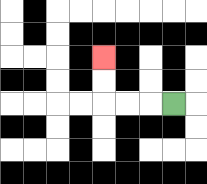{'start': '[7, 4]', 'end': '[4, 2]', 'path_directions': 'L,L,L,U,U', 'path_coordinates': '[[7, 4], [6, 4], [5, 4], [4, 4], [4, 3], [4, 2]]'}